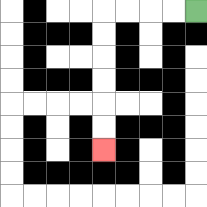{'start': '[8, 0]', 'end': '[4, 6]', 'path_directions': 'L,L,L,L,D,D,D,D,D,D', 'path_coordinates': '[[8, 0], [7, 0], [6, 0], [5, 0], [4, 0], [4, 1], [4, 2], [4, 3], [4, 4], [4, 5], [4, 6]]'}